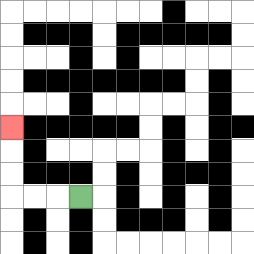{'start': '[3, 8]', 'end': '[0, 5]', 'path_directions': 'L,L,L,U,U,U', 'path_coordinates': '[[3, 8], [2, 8], [1, 8], [0, 8], [0, 7], [0, 6], [0, 5]]'}